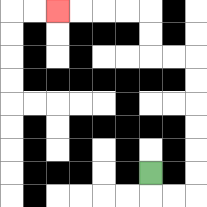{'start': '[6, 7]', 'end': '[2, 0]', 'path_directions': 'D,R,R,U,U,U,U,U,U,L,L,U,U,L,L,L,L', 'path_coordinates': '[[6, 7], [6, 8], [7, 8], [8, 8], [8, 7], [8, 6], [8, 5], [8, 4], [8, 3], [8, 2], [7, 2], [6, 2], [6, 1], [6, 0], [5, 0], [4, 0], [3, 0], [2, 0]]'}